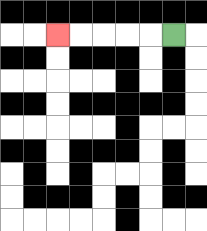{'start': '[7, 1]', 'end': '[2, 1]', 'path_directions': 'L,L,L,L,L', 'path_coordinates': '[[7, 1], [6, 1], [5, 1], [4, 1], [3, 1], [2, 1]]'}